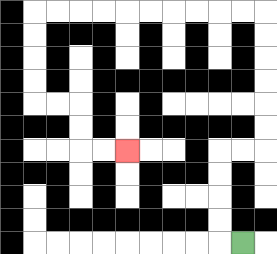{'start': '[10, 10]', 'end': '[5, 6]', 'path_directions': 'L,U,U,U,U,R,R,U,U,U,U,U,U,L,L,L,L,L,L,L,L,L,L,D,D,D,D,R,R,D,D,R,R', 'path_coordinates': '[[10, 10], [9, 10], [9, 9], [9, 8], [9, 7], [9, 6], [10, 6], [11, 6], [11, 5], [11, 4], [11, 3], [11, 2], [11, 1], [11, 0], [10, 0], [9, 0], [8, 0], [7, 0], [6, 0], [5, 0], [4, 0], [3, 0], [2, 0], [1, 0], [1, 1], [1, 2], [1, 3], [1, 4], [2, 4], [3, 4], [3, 5], [3, 6], [4, 6], [5, 6]]'}